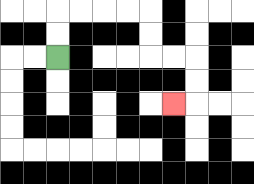{'start': '[2, 2]', 'end': '[7, 4]', 'path_directions': 'U,U,R,R,R,R,D,D,R,R,D,D,L', 'path_coordinates': '[[2, 2], [2, 1], [2, 0], [3, 0], [4, 0], [5, 0], [6, 0], [6, 1], [6, 2], [7, 2], [8, 2], [8, 3], [8, 4], [7, 4]]'}